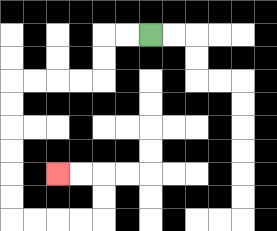{'start': '[6, 1]', 'end': '[2, 7]', 'path_directions': 'L,L,D,D,L,L,L,L,D,D,D,D,D,D,R,R,R,R,U,U,L,L', 'path_coordinates': '[[6, 1], [5, 1], [4, 1], [4, 2], [4, 3], [3, 3], [2, 3], [1, 3], [0, 3], [0, 4], [0, 5], [0, 6], [0, 7], [0, 8], [0, 9], [1, 9], [2, 9], [3, 9], [4, 9], [4, 8], [4, 7], [3, 7], [2, 7]]'}